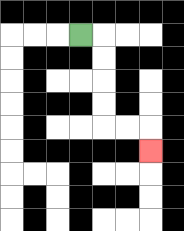{'start': '[3, 1]', 'end': '[6, 6]', 'path_directions': 'R,D,D,D,D,R,R,D', 'path_coordinates': '[[3, 1], [4, 1], [4, 2], [4, 3], [4, 4], [4, 5], [5, 5], [6, 5], [6, 6]]'}